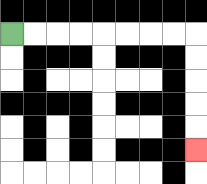{'start': '[0, 1]', 'end': '[8, 6]', 'path_directions': 'R,R,R,R,R,R,R,R,D,D,D,D,D', 'path_coordinates': '[[0, 1], [1, 1], [2, 1], [3, 1], [4, 1], [5, 1], [6, 1], [7, 1], [8, 1], [8, 2], [8, 3], [8, 4], [8, 5], [8, 6]]'}